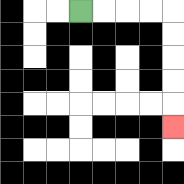{'start': '[3, 0]', 'end': '[7, 5]', 'path_directions': 'R,R,R,R,D,D,D,D,D', 'path_coordinates': '[[3, 0], [4, 0], [5, 0], [6, 0], [7, 0], [7, 1], [7, 2], [7, 3], [7, 4], [7, 5]]'}